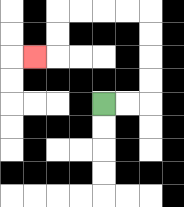{'start': '[4, 4]', 'end': '[1, 2]', 'path_directions': 'R,R,U,U,U,U,L,L,L,L,D,D,L', 'path_coordinates': '[[4, 4], [5, 4], [6, 4], [6, 3], [6, 2], [6, 1], [6, 0], [5, 0], [4, 0], [3, 0], [2, 0], [2, 1], [2, 2], [1, 2]]'}